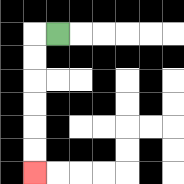{'start': '[2, 1]', 'end': '[1, 7]', 'path_directions': 'L,D,D,D,D,D,D', 'path_coordinates': '[[2, 1], [1, 1], [1, 2], [1, 3], [1, 4], [1, 5], [1, 6], [1, 7]]'}